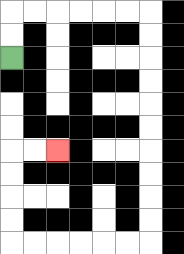{'start': '[0, 2]', 'end': '[2, 6]', 'path_directions': 'U,U,R,R,R,R,R,R,D,D,D,D,D,D,D,D,D,D,L,L,L,L,L,L,U,U,U,U,R,R', 'path_coordinates': '[[0, 2], [0, 1], [0, 0], [1, 0], [2, 0], [3, 0], [4, 0], [5, 0], [6, 0], [6, 1], [6, 2], [6, 3], [6, 4], [6, 5], [6, 6], [6, 7], [6, 8], [6, 9], [6, 10], [5, 10], [4, 10], [3, 10], [2, 10], [1, 10], [0, 10], [0, 9], [0, 8], [0, 7], [0, 6], [1, 6], [2, 6]]'}